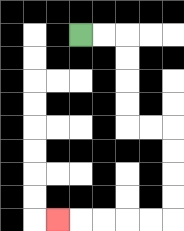{'start': '[3, 1]', 'end': '[2, 9]', 'path_directions': 'R,R,D,D,D,D,R,R,D,D,D,D,L,L,L,L,L', 'path_coordinates': '[[3, 1], [4, 1], [5, 1], [5, 2], [5, 3], [5, 4], [5, 5], [6, 5], [7, 5], [7, 6], [7, 7], [7, 8], [7, 9], [6, 9], [5, 9], [4, 9], [3, 9], [2, 9]]'}